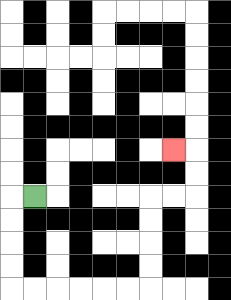{'start': '[1, 8]', 'end': '[7, 6]', 'path_directions': 'L,D,D,D,D,R,R,R,R,R,R,U,U,U,U,R,R,U,U,L', 'path_coordinates': '[[1, 8], [0, 8], [0, 9], [0, 10], [0, 11], [0, 12], [1, 12], [2, 12], [3, 12], [4, 12], [5, 12], [6, 12], [6, 11], [6, 10], [6, 9], [6, 8], [7, 8], [8, 8], [8, 7], [8, 6], [7, 6]]'}